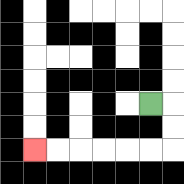{'start': '[6, 4]', 'end': '[1, 6]', 'path_directions': 'R,D,D,L,L,L,L,L,L', 'path_coordinates': '[[6, 4], [7, 4], [7, 5], [7, 6], [6, 6], [5, 6], [4, 6], [3, 6], [2, 6], [1, 6]]'}